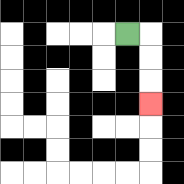{'start': '[5, 1]', 'end': '[6, 4]', 'path_directions': 'R,D,D,D', 'path_coordinates': '[[5, 1], [6, 1], [6, 2], [6, 3], [6, 4]]'}